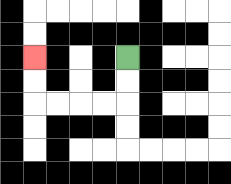{'start': '[5, 2]', 'end': '[1, 2]', 'path_directions': 'D,D,L,L,L,L,U,U', 'path_coordinates': '[[5, 2], [5, 3], [5, 4], [4, 4], [3, 4], [2, 4], [1, 4], [1, 3], [1, 2]]'}